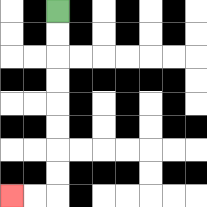{'start': '[2, 0]', 'end': '[0, 8]', 'path_directions': 'D,D,D,D,D,D,D,D,L,L', 'path_coordinates': '[[2, 0], [2, 1], [2, 2], [2, 3], [2, 4], [2, 5], [2, 6], [2, 7], [2, 8], [1, 8], [0, 8]]'}